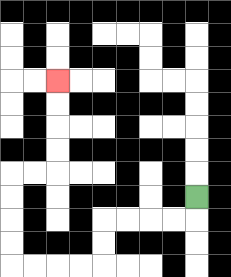{'start': '[8, 8]', 'end': '[2, 3]', 'path_directions': 'D,L,L,L,L,D,D,L,L,L,L,U,U,U,U,R,R,U,U,U,U', 'path_coordinates': '[[8, 8], [8, 9], [7, 9], [6, 9], [5, 9], [4, 9], [4, 10], [4, 11], [3, 11], [2, 11], [1, 11], [0, 11], [0, 10], [0, 9], [0, 8], [0, 7], [1, 7], [2, 7], [2, 6], [2, 5], [2, 4], [2, 3]]'}